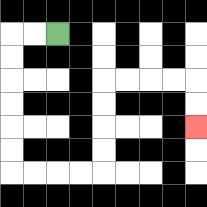{'start': '[2, 1]', 'end': '[8, 5]', 'path_directions': 'L,L,D,D,D,D,D,D,R,R,R,R,U,U,U,U,R,R,R,R,D,D', 'path_coordinates': '[[2, 1], [1, 1], [0, 1], [0, 2], [0, 3], [0, 4], [0, 5], [0, 6], [0, 7], [1, 7], [2, 7], [3, 7], [4, 7], [4, 6], [4, 5], [4, 4], [4, 3], [5, 3], [6, 3], [7, 3], [8, 3], [8, 4], [8, 5]]'}